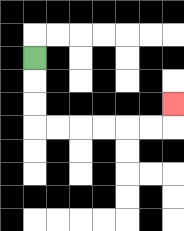{'start': '[1, 2]', 'end': '[7, 4]', 'path_directions': 'D,D,D,R,R,R,R,R,R,U', 'path_coordinates': '[[1, 2], [1, 3], [1, 4], [1, 5], [2, 5], [3, 5], [4, 5], [5, 5], [6, 5], [7, 5], [7, 4]]'}